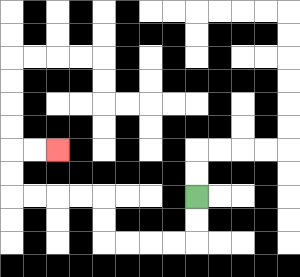{'start': '[8, 8]', 'end': '[2, 6]', 'path_directions': 'D,D,L,L,L,L,U,U,L,L,L,L,U,U,R,R', 'path_coordinates': '[[8, 8], [8, 9], [8, 10], [7, 10], [6, 10], [5, 10], [4, 10], [4, 9], [4, 8], [3, 8], [2, 8], [1, 8], [0, 8], [0, 7], [0, 6], [1, 6], [2, 6]]'}